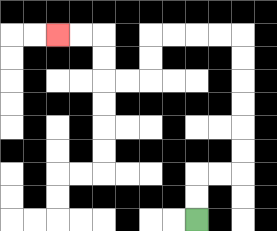{'start': '[8, 9]', 'end': '[2, 1]', 'path_directions': 'U,U,R,R,U,U,U,U,U,U,L,L,L,L,D,D,L,L,U,U,L,L', 'path_coordinates': '[[8, 9], [8, 8], [8, 7], [9, 7], [10, 7], [10, 6], [10, 5], [10, 4], [10, 3], [10, 2], [10, 1], [9, 1], [8, 1], [7, 1], [6, 1], [6, 2], [6, 3], [5, 3], [4, 3], [4, 2], [4, 1], [3, 1], [2, 1]]'}